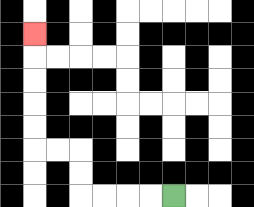{'start': '[7, 8]', 'end': '[1, 1]', 'path_directions': 'L,L,L,L,U,U,L,L,U,U,U,U,U', 'path_coordinates': '[[7, 8], [6, 8], [5, 8], [4, 8], [3, 8], [3, 7], [3, 6], [2, 6], [1, 6], [1, 5], [1, 4], [1, 3], [1, 2], [1, 1]]'}